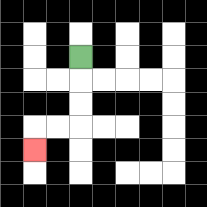{'start': '[3, 2]', 'end': '[1, 6]', 'path_directions': 'D,D,D,L,L,D', 'path_coordinates': '[[3, 2], [3, 3], [3, 4], [3, 5], [2, 5], [1, 5], [1, 6]]'}